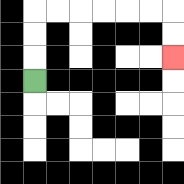{'start': '[1, 3]', 'end': '[7, 2]', 'path_directions': 'U,U,U,R,R,R,R,R,R,D,D', 'path_coordinates': '[[1, 3], [1, 2], [1, 1], [1, 0], [2, 0], [3, 0], [4, 0], [5, 0], [6, 0], [7, 0], [7, 1], [7, 2]]'}